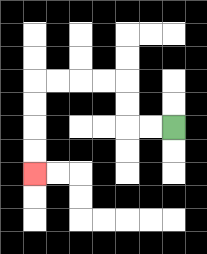{'start': '[7, 5]', 'end': '[1, 7]', 'path_directions': 'L,L,U,U,L,L,L,L,D,D,D,D', 'path_coordinates': '[[7, 5], [6, 5], [5, 5], [5, 4], [5, 3], [4, 3], [3, 3], [2, 3], [1, 3], [1, 4], [1, 5], [1, 6], [1, 7]]'}